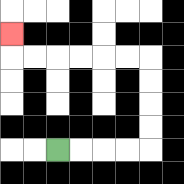{'start': '[2, 6]', 'end': '[0, 1]', 'path_directions': 'R,R,R,R,U,U,U,U,L,L,L,L,L,L,U', 'path_coordinates': '[[2, 6], [3, 6], [4, 6], [5, 6], [6, 6], [6, 5], [6, 4], [6, 3], [6, 2], [5, 2], [4, 2], [3, 2], [2, 2], [1, 2], [0, 2], [0, 1]]'}